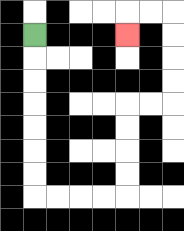{'start': '[1, 1]', 'end': '[5, 1]', 'path_directions': 'D,D,D,D,D,D,D,R,R,R,R,U,U,U,U,R,R,U,U,U,U,L,L,D', 'path_coordinates': '[[1, 1], [1, 2], [1, 3], [1, 4], [1, 5], [1, 6], [1, 7], [1, 8], [2, 8], [3, 8], [4, 8], [5, 8], [5, 7], [5, 6], [5, 5], [5, 4], [6, 4], [7, 4], [7, 3], [7, 2], [7, 1], [7, 0], [6, 0], [5, 0], [5, 1]]'}